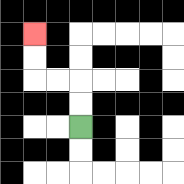{'start': '[3, 5]', 'end': '[1, 1]', 'path_directions': 'U,U,L,L,U,U', 'path_coordinates': '[[3, 5], [3, 4], [3, 3], [2, 3], [1, 3], [1, 2], [1, 1]]'}